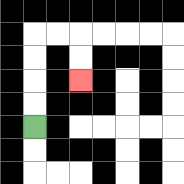{'start': '[1, 5]', 'end': '[3, 3]', 'path_directions': 'U,U,U,U,R,R,D,D', 'path_coordinates': '[[1, 5], [1, 4], [1, 3], [1, 2], [1, 1], [2, 1], [3, 1], [3, 2], [3, 3]]'}